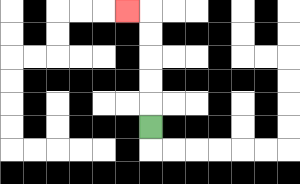{'start': '[6, 5]', 'end': '[5, 0]', 'path_directions': 'U,U,U,U,U,L', 'path_coordinates': '[[6, 5], [6, 4], [6, 3], [6, 2], [6, 1], [6, 0], [5, 0]]'}